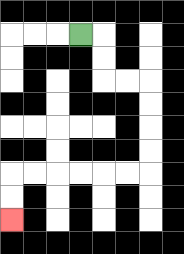{'start': '[3, 1]', 'end': '[0, 9]', 'path_directions': 'R,D,D,R,R,D,D,D,D,L,L,L,L,L,L,D,D', 'path_coordinates': '[[3, 1], [4, 1], [4, 2], [4, 3], [5, 3], [6, 3], [6, 4], [6, 5], [6, 6], [6, 7], [5, 7], [4, 7], [3, 7], [2, 7], [1, 7], [0, 7], [0, 8], [0, 9]]'}